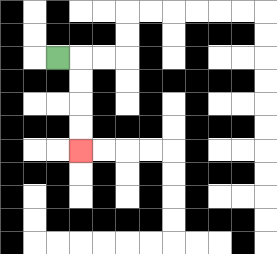{'start': '[2, 2]', 'end': '[3, 6]', 'path_directions': 'R,D,D,D,D', 'path_coordinates': '[[2, 2], [3, 2], [3, 3], [3, 4], [3, 5], [3, 6]]'}